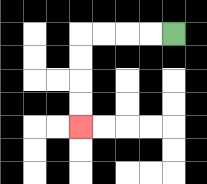{'start': '[7, 1]', 'end': '[3, 5]', 'path_directions': 'L,L,L,L,D,D,D,D', 'path_coordinates': '[[7, 1], [6, 1], [5, 1], [4, 1], [3, 1], [3, 2], [3, 3], [3, 4], [3, 5]]'}